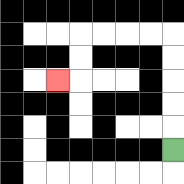{'start': '[7, 6]', 'end': '[2, 3]', 'path_directions': 'U,U,U,U,U,L,L,L,L,D,D,L', 'path_coordinates': '[[7, 6], [7, 5], [7, 4], [7, 3], [7, 2], [7, 1], [6, 1], [5, 1], [4, 1], [3, 1], [3, 2], [3, 3], [2, 3]]'}